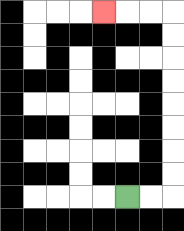{'start': '[5, 8]', 'end': '[4, 0]', 'path_directions': 'R,R,U,U,U,U,U,U,U,U,L,L,L', 'path_coordinates': '[[5, 8], [6, 8], [7, 8], [7, 7], [7, 6], [7, 5], [7, 4], [7, 3], [7, 2], [7, 1], [7, 0], [6, 0], [5, 0], [4, 0]]'}